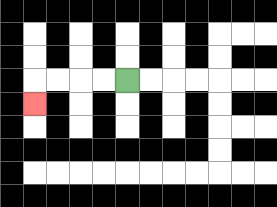{'start': '[5, 3]', 'end': '[1, 4]', 'path_directions': 'L,L,L,L,D', 'path_coordinates': '[[5, 3], [4, 3], [3, 3], [2, 3], [1, 3], [1, 4]]'}